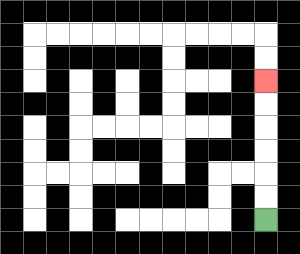{'start': '[11, 9]', 'end': '[11, 3]', 'path_directions': 'U,U,U,U,U,U', 'path_coordinates': '[[11, 9], [11, 8], [11, 7], [11, 6], [11, 5], [11, 4], [11, 3]]'}